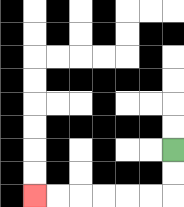{'start': '[7, 6]', 'end': '[1, 8]', 'path_directions': 'D,D,L,L,L,L,L,L', 'path_coordinates': '[[7, 6], [7, 7], [7, 8], [6, 8], [5, 8], [4, 8], [3, 8], [2, 8], [1, 8]]'}